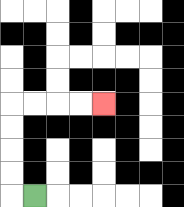{'start': '[1, 8]', 'end': '[4, 4]', 'path_directions': 'L,U,U,U,U,R,R,R,R', 'path_coordinates': '[[1, 8], [0, 8], [0, 7], [0, 6], [0, 5], [0, 4], [1, 4], [2, 4], [3, 4], [4, 4]]'}